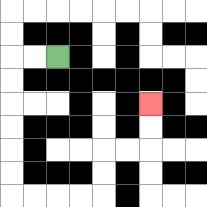{'start': '[2, 2]', 'end': '[6, 4]', 'path_directions': 'L,L,D,D,D,D,D,D,R,R,R,R,U,U,R,R,U,U', 'path_coordinates': '[[2, 2], [1, 2], [0, 2], [0, 3], [0, 4], [0, 5], [0, 6], [0, 7], [0, 8], [1, 8], [2, 8], [3, 8], [4, 8], [4, 7], [4, 6], [5, 6], [6, 6], [6, 5], [6, 4]]'}